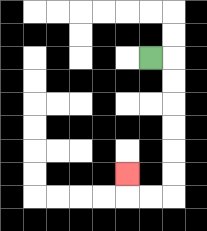{'start': '[6, 2]', 'end': '[5, 7]', 'path_directions': 'R,D,D,D,D,D,D,L,L,U', 'path_coordinates': '[[6, 2], [7, 2], [7, 3], [7, 4], [7, 5], [7, 6], [7, 7], [7, 8], [6, 8], [5, 8], [5, 7]]'}